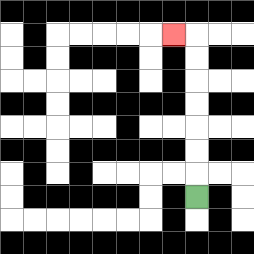{'start': '[8, 8]', 'end': '[7, 1]', 'path_directions': 'U,U,U,U,U,U,U,L', 'path_coordinates': '[[8, 8], [8, 7], [8, 6], [8, 5], [8, 4], [8, 3], [8, 2], [8, 1], [7, 1]]'}